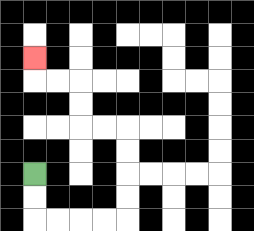{'start': '[1, 7]', 'end': '[1, 2]', 'path_directions': 'D,D,R,R,R,R,U,U,U,U,L,L,U,U,L,L,U', 'path_coordinates': '[[1, 7], [1, 8], [1, 9], [2, 9], [3, 9], [4, 9], [5, 9], [5, 8], [5, 7], [5, 6], [5, 5], [4, 5], [3, 5], [3, 4], [3, 3], [2, 3], [1, 3], [1, 2]]'}